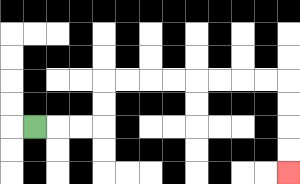{'start': '[1, 5]', 'end': '[12, 7]', 'path_directions': 'R,R,R,U,U,R,R,R,R,R,R,R,R,D,D,D,D', 'path_coordinates': '[[1, 5], [2, 5], [3, 5], [4, 5], [4, 4], [4, 3], [5, 3], [6, 3], [7, 3], [8, 3], [9, 3], [10, 3], [11, 3], [12, 3], [12, 4], [12, 5], [12, 6], [12, 7]]'}